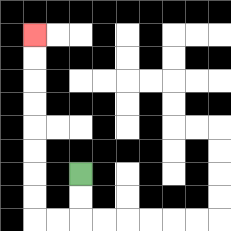{'start': '[3, 7]', 'end': '[1, 1]', 'path_directions': 'D,D,L,L,U,U,U,U,U,U,U,U', 'path_coordinates': '[[3, 7], [3, 8], [3, 9], [2, 9], [1, 9], [1, 8], [1, 7], [1, 6], [1, 5], [1, 4], [1, 3], [1, 2], [1, 1]]'}